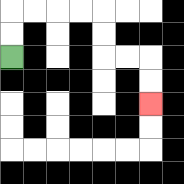{'start': '[0, 2]', 'end': '[6, 4]', 'path_directions': 'U,U,R,R,R,R,D,D,R,R,D,D', 'path_coordinates': '[[0, 2], [0, 1], [0, 0], [1, 0], [2, 0], [3, 0], [4, 0], [4, 1], [4, 2], [5, 2], [6, 2], [6, 3], [6, 4]]'}